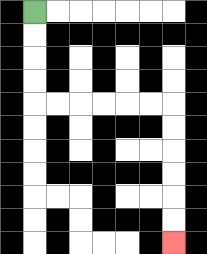{'start': '[1, 0]', 'end': '[7, 10]', 'path_directions': 'D,D,D,D,R,R,R,R,R,R,D,D,D,D,D,D', 'path_coordinates': '[[1, 0], [1, 1], [1, 2], [1, 3], [1, 4], [2, 4], [3, 4], [4, 4], [5, 4], [6, 4], [7, 4], [7, 5], [7, 6], [7, 7], [7, 8], [7, 9], [7, 10]]'}